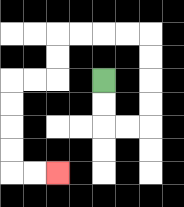{'start': '[4, 3]', 'end': '[2, 7]', 'path_directions': 'D,D,R,R,U,U,U,U,L,L,L,L,D,D,L,L,D,D,D,D,R,R', 'path_coordinates': '[[4, 3], [4, 4], [4, 5], [5, 5], [6, 5], [6, 4], [6, 3], [6, 2], [6, 1], [5, 1], [4, 1], [3, 1], [2, 1], [2, 2], [2, 3], [1, 3], [0, 3], [0, 4], [0, 5], [0, 6], [0, 7], [1, 7], [2, 7]]'}